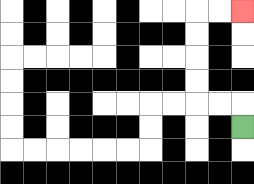{'start': '[10, 5]', 'end': '[10, 0]', 'path_directions': 'U,L,L,U,U,U,U,R,R', 'path_coordinates': '[[10, 5], [10, 4], [9, 4], [8, 4], [8, 3], [8, 2], [8, 1], [8, 0], [9, 0], [10, 0]]'}